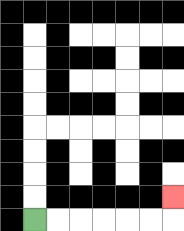{'start': '[1, 9]', 'end': '[7, 8]', 'path_directions': 'R,R,R,R,R,R,U', 'path_coordinates': '[[1, 9], [2, 9], [3, 9], [4, 9], [5, 9], [6, 9], [7, 9], [7, 8]]'}